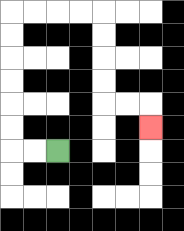{'start': '[2, 6]', 'end': '[6, 5]', 'path_directions': 'L,L,U,U,U,U,U,U,R,R,R,R,D,D,D,D,R,R,D', 'path_coordinates': '[[2, 6], [1, 6], [0, 6], [0, 5], [0, 4], [0, 3], [0, 2], [0, 1], [0, 0], [1, 0], [2, 0], [3, 0], [4, 0], [4, 1], [4, 2], [4, 3], [4, 4], [5, 4], [6, 4], [6, 5]]'}